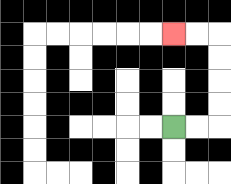{'start': '[7, 5]', 'end': '[7, 1]', 'path_directions': 'R,R,U,U,U,U,L,L', 'path_coordinates': '[[7, 5], [8, 5], [9, 5], [9, 4], [9, 3], [9, 2], [9, 1], [8, 1], [7, 1]]'}